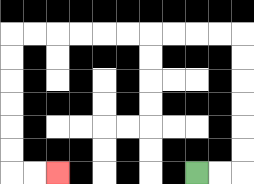{'start': '[8, 7]', 'end': '[2, 7]', 'path_directions': 'R,R,U,U,U,U,U,U,L,L,L,L,L,L,L,L,L,L,D,D,D,D,D,D,R,R', 'path_coordinates': '[[8, 7], [9, 7], [10, 7], [10, 6], [10, 5], [10, 4], [10, 3], [10, 2], [10, 1], [9, 1], [8, 1], [7, 1], [6, 1], [5, 1], [4, 1], [3, 1], [2, 1], [1, 1], [0, 1], [0, 2], [0, 3], [0, 4], [0, 5], [0, 6], [0, 7], [1, 7], [2, 7]]'}